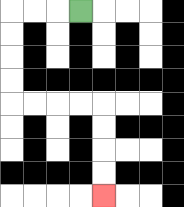{'start': '[3, 0]', 'end': '[4, 8]', 'path_directions': 'L,L,L,D,D,D,D,R,R,R,R,D,D,D,D', 'path_coordinates': '[[3, 0], [2, 0], [1, 0], [0, 0], [0, 1], [0, 2], [0, 3], [0, 4], [1, 4], [2, 4], [3, 4], [4, 4], [4, 5], [4, 6], [4, 7], [4, 8]]'}